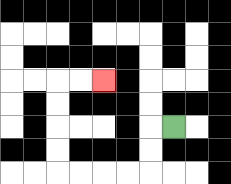{'start': '[7, 5]', 'end': '[4, 3]', 'path_directions': 'L,D,D,L,L,L,L,U,U,U,U,R,R', 'path_coordinates': '[[7, 5], [6, 5], [6, 6], [6, 7], [5, 7], [4, 7], [3, 7], [2, 7], [2, 6], [2, 5], [2, 4], [2, 3], [3, 3], [4, 3]]'}